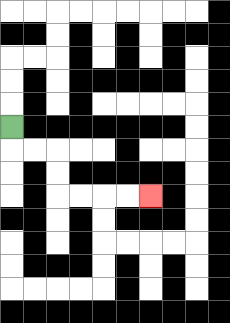{'start': '[0, 5]', 'end': '[6, 8]', 'path_directions': 'D,R,R,D,D,R,R,R,R', 'path_coordinates': '[[0, 5], [0, 6], [1, 6], [2, 6], [2, 7], [2, 8], [3, 8], [4, 8], [5, 8], [6, 8]]'}